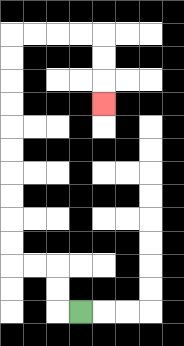{'start': '[3, 13]', 'end': '[4, 4]', 'path_directions': 'L,U,U,L,L,U,U,U,U,U,U,U,U,U,U,R,R,R,R,D,D,D', 'path_coordinates': '[[3, 13], [2, 13], [2, 12], [2, 11], [1, 11], [0, 11], [0, 10], [0, 9], [0, 8], [0, 7], [0, 6], [0, 5], [0, 4], [0, 3], [0, 2], [0, 1], [1, 1], [2, 1], [3, 1], [4, 1], [4, 2], [4, 3], [4, 4]]'}